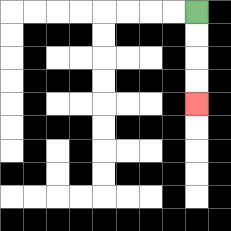{'start': '[8, 0]', 'end': '[8, 4]', 'path_directions': 'D,D,D,D', 'path_coordinates': '[[8, 0], [8, 1], [8, 2], [8, 3], [8, 4]]'}